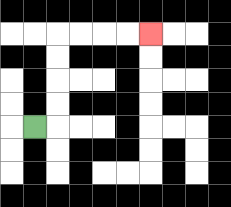{'start': '[1, 5]', 'end': '[6, 1]', 'path_directions': 'R,U,U,U,U,R,R,R,R', 'path_coordinates': '[[1, 5], [2, 5], [2, 4], [2, 3], [2, 2], [2, 1], [3, 1], [4, 1], [5, 1], [6, 1]]'}